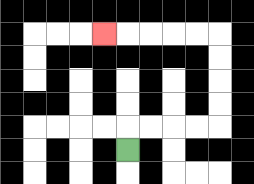{'start': '[5, 6]', 'end': '[4, 1]', 'path_directions': 'U,R,R,R,R,U,U,U,U,L,L,L,L,L', 'path_coordinates': '[[5, 6], [5, 5], [6, 5], [7, 5], [8, 5], [9, 5], [9, 4], [9, 3], [9, 2], [9, 1], [8, 1], [7, 1], [6, 1], [5, 1], [4, 1]]'}